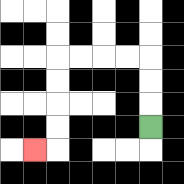{'start': '[6, 5]', 'end': '[1, 6]', 'path_directions': 'U,U,U,L,L,L,L,D,D,D,D,L', 'path_coordinates': '[[6, 5], [6, 4], [6, 3], [6, 2], [5, 2], [4, 2], [3, 2], [2, 2], [2, 3], [2, 4], [2, 5], [2, 6], [1, 6]]'}